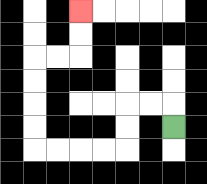{'start': '[7, 5]', 'end': '[3, 0]', 'path_directions': 'U,L,L,D,D,L,L,L,L,U,U,U,U,R,R,U,U', 'path_coordinates': '[[7, 5], [7, 4], [6, 4], [5, 4], [5, 5], [5, 6], [4, 6], [3, 6], [2, 6], [1, 6], [1, 5], [1, 4], [1, 3], [1, 2], [2, 2], [3, 2], [3, 1], [3, 0]]'}